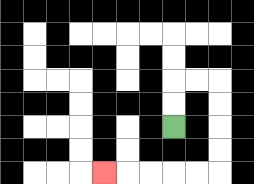{'start': '[7, 5]', 'end': '[4, 7]', 'path_directions': 'U,U,R,R,D,D,D,D,L,L,L,L,L', 'path_coordinates': '[[7, 5], [7, 4], [7, 3], [8, 3], [9, 3], [9, 4], [9, 5], [9, 6], [9, 7], [8, 7], [7, 7], [6, 7], [5, 7], [4, 7]]'}